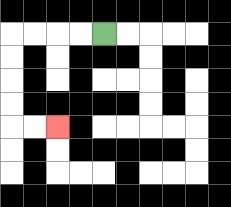{'start': '[4, 1]', 'end': '[2, 5]', 'path_directions': 'L,L,L,L,D,D,D,D,R,R', 'path_coordinates': '[[4, 1], [3, 1], [2, 1], [1, 1], [0, 1], [0, 2], [0, 3], [0, 4], [0, 5], [1, 5], [2, 5]]'}